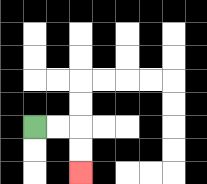{'start': '[1, 5]', 'end': '[3, 7]', 'path_directions': 'R,R,D,D', 'path_coordinates': '[[1, 5], [2, 5], [3, 5], [3, 6], [3, 7]]'}